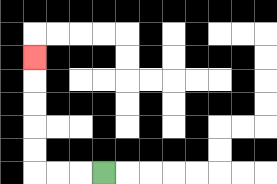{'start': '[4, 7]', 'end': '[1, 2]', 'path_directions': 'L,L,L,U,U,U,U,U', 'path_coordinates': '[[4, 7], [3, 7], [2, 7], [1, 7], [1, 6], [1, 5], [1, 4], [1, 3], [1, 2]]'}